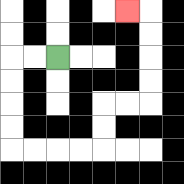{'start': '[2, 2]', 'end': '[5, 0]', 'path_directions': 'L,L,D,D,D,D,R,R,R,R,U,U,R,R,U,U,U,U,L', 'path_coordinates': '[[2, 2], [1, 2], [0, 2], [0, 3], [0, 4], [0, 5], [0, 6], [1, 6], [2, 6], [3, 6], [4, 6], [4, 5], [4, 4], [5, 4], [6, 4], [6, 3], [6, 2], [6, 1], [6, 0], [5, 0]]'}